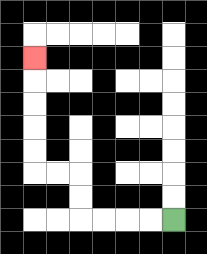{'start': '[7, 9]', 'end': '[1, 2]', 'path_directions': 'L,L,L,L,U,U,L,L,U,U,U,U,U', 'path_coordinates': '[[7, 9], [6, 9], [5, 9], [4, 9], [3, 9], [3, 8], [3, 7], [2, 7], [1, 7], [1, 6], [1, 5], [1, 4], [1, 3], [1, 2]]'}